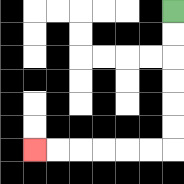{'start': '[7, 0]', 'end': '[1, 6]', 'path_directions': 'D,D,D,D,D,D,L,L,L,L,L,L', 'path_coordinates': '[[7, 0], [7, 1], [7, 2], [7, 3], [7, 4], [7, 5], [7, 6], [6, 6], [5, 6], [4, 6], [3, 6], [2, 6], [1, 6]]'}